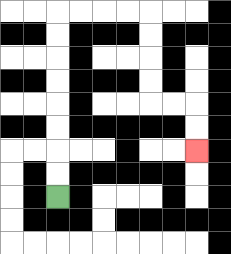{'start': '[2, 8]', 'end': '[8, 6]', 'path_directions': 'U,U,U,U,U,U,U,U,R,R,R,R,D,D,D,D,R,R,D,D', 'path_coordinates': '[[2, 8], [2, 7], [2, 6], [2, 5], [2, 4], [2, 3], [2, 2], [2, 1], [2, 0], [3, 0], [4, 0], [5, 0], [6, 0], [6, 1], [6, 2], [6, 3], [6, 4], [7, 4], [8, 4], [8, 5], [8, 6]]'}